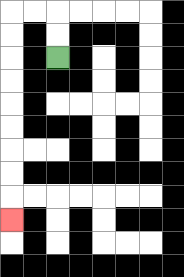{'start': '[2, 2]', 'end': '[0, 9]', 'path_directions': 'U,U,L,L,D,D,D,D,D,D,D,D,D', 'path_coordinates': '[[2, 2], [2, 1], [2, 0], [1, 0], [0, 0], [0, 1], [0, 2], [0, 3], [0, 4], [0, 5], [0, 6], [0, 7], [0, 8], [0, 9]]'}